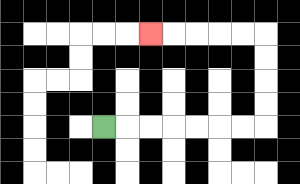{'start': '[4, 5]', 'end': '[6, 1]', 'path_directions': 'R,R,R,R,R,R,R,U,U,U,U,L,L,L,L,L', 'path_coordinates': '[[4, 5], [5, 5], [6, 5], [7, 5], [8, 5], [9, 5], [10, 5], [11, 5], [11, 4], [11, 3], [11, 2], [11, 1], [10, 1], [9, 1], [8, 1], [7, 1], [6, 1]]'}